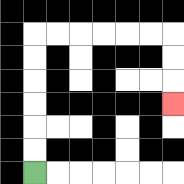{'start': '[1, 7]', 'end': '[7, 4]', 'path_directions': 'U,U,U,U,U,U,R,R,R,R,R,R,D,D,D', 'path_coordinates': '[[1, 7], [1, 6], [1, 5], [1, 4], [1, 3], [1, 2], [1, 1], [2, 1], [3, 1], [4, 1], [5, 1], [6, 1], [7, 1], [7, 2], [7, 3], [7, 4]]'}